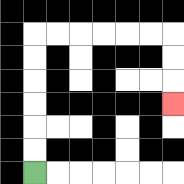{'start': '[1, 7]', 'end': '[7, 4]', 'path_directions': 'U,U,U,U,U,U,R,R,R,R,R,R,D,D,D', 'path_coordinates': '[[1, 7], [1, 6], [1, 5], [1, 4], [1, 3], [1, 2], [1, 1], [2, 1], [3, 1], [4, 1], [5, 1], [6, 1], [7, 1], [7, 2], [7, 3], [7, 4]]'}